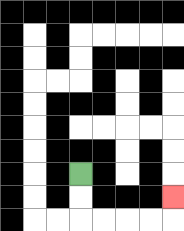{'start': '[3, 7]', 'end': '[7, 8]', 'path_directions': 'D,D,R,R,R,R,U', 'path_coordinates': '[[3, 7], [3, 8], [3, 9], [4, 9], [5, 9], [6, 9], [7, 9], [7, 8]]'}